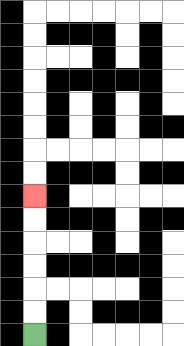{'start': '[1, 14]', 'end': '[1, 8]', 'path_directions': 'U,U,U,U,U,U', 'path_coordinates': '[[1, 14], [1, 13], [1, 12], [1, 11], [1, 10], [1, 9], [1, 8]]'}